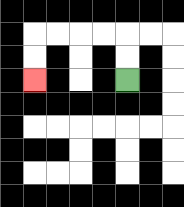{'start': '[5, 3]', 'end': '[1, 3]', 'path_directions': 'U,U,L,L,L,L,D,D', 'path_coordinates': '[[5, 3], [5, 2], [5, 1], [4, 1], [3, 1], [2, 1], [1, 1], [1, 2], [1, 3]]'}